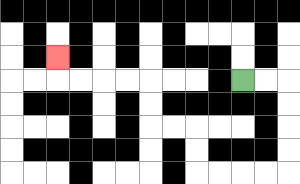{'start': '[10, 3]', 'end': '[2, 2]', 'path_directions': 'R,R,D,D,D,D,L,L,L,L,U,U,L,L,U,U,L,L,L,L,U', 'path_coordinates': '[[10, 3], [11, 3], [12, 3], [12, 4], [12, 5], [12, 6], [12, 7], [11, 7], [10, 7], [9, 7], [8, 7], [8, 6], [8, 5], [7, 5], [6, 5], [6, 4], [6, 3], [5, 3], [4, 3], [3, 3], [2, 3], [2, 2]]'}